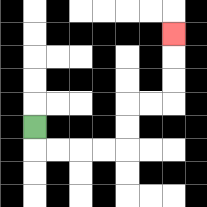{'start': '[1, 5]', 'end': '[7, 1]', 'path_directions': 'D,R,R,R,R,U,U,R,R,U,U,U', 'path_coordinates': '[[1, 5], [1, 6], [2, 6], [3, 6], [4, 6], [5, 6], [5, 5], [5, 4], [6, 4], [7, 4], [7, 3], [7, 2], [7, 1]]'}